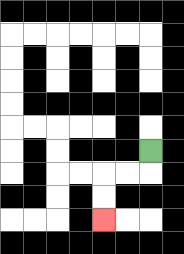{'start': '[6, 6]', 'end': '[4, 9]', 'path_directions': 'D,L,L,D,D', 'path_coordinates': '[[6, 6], [6, 7], [5, 7], [4, 7], [4, 8], [4, 9]]'}